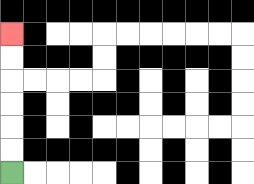{'start': '[0, 7]', 'end': '[0, 1]', 'path_directions': 'U,U,U,U,U,U', 'path_coordinates': '[[0, 7], [0, 6], [0, 5], [0, 4], [0, 3], [0, 2], [0, 1]]'}